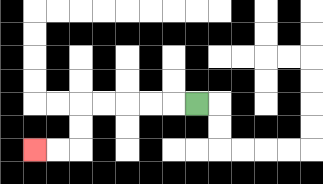{'start': '[8, 4]', 'end': '[1, 6]', 'path_directions': 'L,L,L,L,L,D,D,L,L', 'path_coordinates': '[[8, 4], [7, 4], [6, 4], [5, 4], [4, 4], [3, 4], [3, 5], [3, 6], [2, 6], [1, 6]]'}